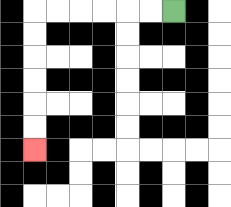{'start': '[7, 0]', 'end': '[1, 6]', 'path_directions': 'L,L,L,L,L,L,D,D,D,D,D,D', 'path_coordinates': '[[7, 0], [6, 0], [5, 0], [4, 0], [3, 0], [2, 0], [1, 0], [1, 1], [1, 2], [1, 3], [1, 4], [1, 5], [1, 6]]'}